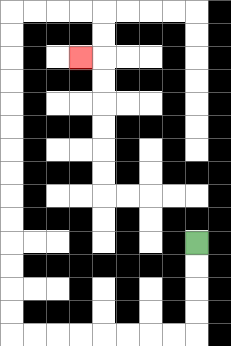{'start': '[8, 10]', 'end': '[3, 2]', 'path_directions': 'D,D,D,D,L,L,L,L,L,L,L,L,U,U,U,U,U,U,U,U,U,U,U,U,U,U,R,R,R,R,D,D,L', 'path_coordinates': '[[8, 10], [8, 11], [8, 12], [8, 13], [8, 14], [7, 14], [6, 14], [5, 14], [4, 14], [3, 14], [2, 14], [1, 14], [0, 14], [0, 13], [0, 12], [0, 11], [0, 10], [0, 9], [0, 8], [0, 7], [0, 6], [0, 5], [0, 4], [0, 3], [0, 2], [0, 1], [0, 0], [1, 0], [2, 0], [3, 0], [4, 0], [4, 1], [4, 2], [3, 2]]'}